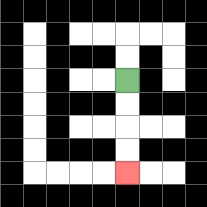{'start': '[5, 3]', 'end': '[5, 7]', 'path_directions': 'D,D,D,D', 'path_coordinates': '[[5, 3], [5, 4], [5, 5], [5, 6], [5, 7]]'}